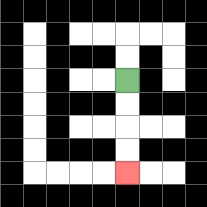{'start': '[5, 3]', 'end': '[5, 7]', 'path_directions': 'D,D,D,D', 'path_coordinates': '[[5, 3], [5, 4], [5, 5], [5, 6], [5, 7]]'}